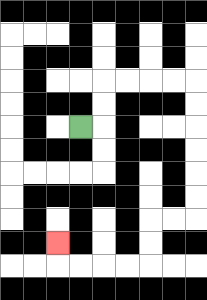{'start': '[3, 5]', 'end': '[2, 10]', 'path_directions': 'R,U,U,R,R,R,R,D,D,D,D,D,D,L,L,D,D,L,L,L,L,U', 'path_coordinates': '[[3, 5], [4, 5], [4, 4], [4, 3], [5, 3], [6, 3], [7, 3], [8, 3], [8, 4], [8, 5], [8, 6], [8, 7], [8, 8], [8, 9], [7, 9], [6, 9], [6, 10], [6, 11], [5, 11], [4, 11], [3, 11], [2, 11], [2, 10]]'}